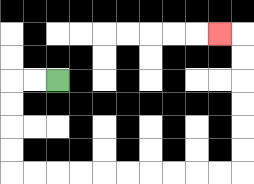{'start': '[2, 3]', 'end': '[9, 1]', 'path_directions': 'L,L,D,D,D,D,R,R,R,R,R,R,R,R,R,R,U,U,U,U,U,U,L', 'path_coordinates': '[[2, 3], [1, 3], [0, 3], [0, 4], [0, 5], [0, 6], [0, 7], [1, 7], [2, 7], [3, 7], [4, 7], [5, 7], [6, 7], [7, 7], [8, 7], [9, 7], [10, 7], [10, 6], [10, 5], [10, 4], [10, 3], [10, 2], [10, 1], [9, 1]]'}